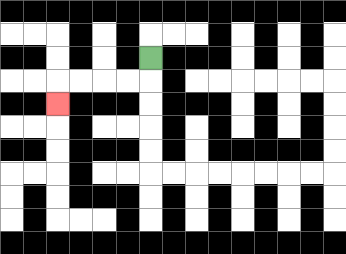{'start': '[6, 2]', 'end': '[2, 4]', 'path_directions': 'D,L,L,L,L,D', 'path_coordinates': '[[6, 2], [6, 3], [5, 3], [4, 3], [3, 3], [2, 3], [2, 4]]'}